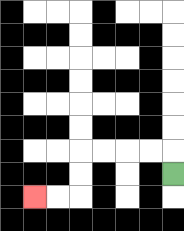{'start': '[7, 7]', 'end': '[1, 8]', 'path_directions': 'U,L,L,L,L,D,D,L,L', 'path_coordinates': '[[7, 7], [7, 6], [6, 6], [5, 6], [4, 6], [3, 6], [3, 7], [3, 8], [2, 8], [1, 8]]'}